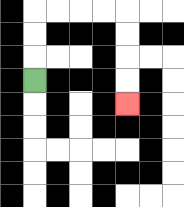{'start': '[1, 3]', 'end': '[5, 4]', 'path_directions': 'U,U,U,R,R,R,R,D,D,D,D', 'path_coordinates': '[[1, 3], [1, 2], [1, 1], [1, 0], [2, 0], [3, 0], [4, 0], [5, 0], [5, 1], [5, 2], [5, 3], [5, 4]]'}